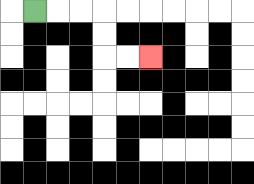{'start': '[1, 0]', 'end': '[6, 2]', 'path_directions': 'R,R,R,D,D,R,R', 'path_coordinates': '[[1, 0], [2, 0], [3, 0], [4, 0], [4, 1], [4, 2], [5, 2], [6, 2]]'}